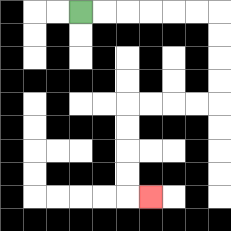{'start': '[3, 0]', 'end': '[6, 8]', 'path_directions': 'R,R,R,R,R,R,D,D,D,D,L,L,L,L,D,D,D,D,R', 'path_coordinates': '[[3, 0], [4, 0], [5, 0], [6, 0], [7, 0], [8, 0], [9, 0], [9, 1], [9, 2], [9, 3], [9, 4], [8, 4], [7, 4], [6, 4], [5, 4], [5, 5], [5, 6], [5, 7], [5, 8], [6, 8]]'}